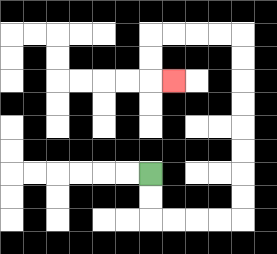{'start': '[6, 7]', 'end': '[7, 3]', 'path_directions': 'D,D,R,R,R,R,U,U,U,U,U,U,U,U,L,L,L,L,D,D,R', 'path_coordinates': '[[6, 7], [6, 8], [6, 9], [7, 9], [8, 9], [9, 9], [10, 9], [10, 8], [10, 7], [10, 6], [10, 5], [10, 4], [10, 3], [10, 2], [10, 1], [9, 1], [8, 1], [7, 1], [6, 1], [6, 2], [6, 3], [7, 3]]'}